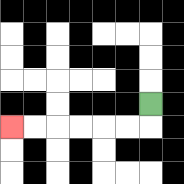{'start': '[6, 4]', 'end': '[0, 5]', 'path_directions': 'D,L,L,L,L,L,L', 'path_coordinates': '[[6, 4], [6, 5], [5, 5], [4, 5], [3, 5], [2, 5], [1, 5], [0, 5]]'}